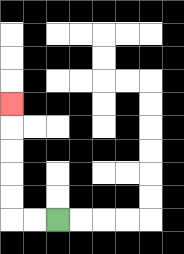{'start': '[2, 9]', 'end': '[0, 4]', 'path_directions': 'L,L,U,U,U,U,U', 'path_coordinates': '[[2, 9], [1, 9], [0, 9], [0, 8], [0, 7], [0, 6], [0, 5], [0, 4]]'}